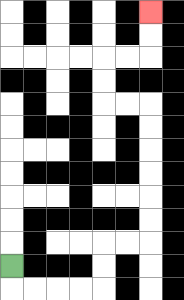{'start': '[0, 11]', 'end': '[6, 0]', 'path_directions': 'D,R,R,R,R,U,U,R,R,U,U,U,U,U,U,L,L,U,U,R,R,U,U', 'path_coordinates': '[[0, 11], [0, 12], [1, 12], [2, 12], [3, 12], [4, 12], [4, 11], [4, 10], [5, 10], [6, 10], [6, 9], [6, 8], [6, 7], [6, 6], [6, 5], [6, 4], [5, 4], [4, 4], [4, 3], [4, 2], [5, 2], [6, 2], [6, 1], [6, 0]]'}